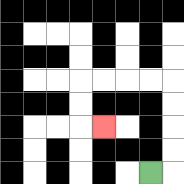{'start': '[6, 7]', 'end': '[4, 5]', 'path_directions': 'R,U,U,U,U,L,L,L,L,D,D,R', 'path_coordinates': '[[6, 7], [7, 7], [7, 6], [7, 5], [7, 4], [7, 3], [6, 3], [5, 3], [4, 3], [3, 3], [3, 4], [3, 5], [4, 5]]'}